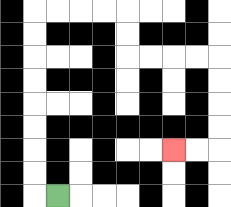{'start': '[2, 8]', 'end': '[7, 6]', 'path_directions': 'L,U,U,U,U,U,U,U,U,R,R,R,R,D,D,R,R,R,R,D,D,D,D,L,L', 'path_coordinates': '[[2, 8], [1, 8], [1, 7], [1, 6], [1, 5], [1, 4], [1, 3], [1, 2], [1, 1], [1, 0], [2, 0], [3, 0], [4, 0], [5, 0], [5, 1], [5, 2], [6, 2], [7, 2], [8, 2], [9, 2], [9, 3], [9, 4], [9, 5], [9, 6], [8, 6], [7, 6]]'}